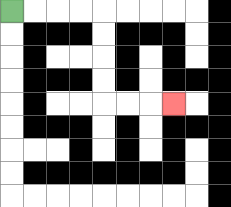{'start': '[0, 0]', 'end': '[7, 4]', 'path_directions': 'R,R,R,R,D,D,D,D,R,R,R', 'path_coordinates': '[[0, 0], [1, 0], [2, 0], [3, 0], [4, 0], [4, 1], [4, 2], [4, 3], [4, 4], [5, 4], [6, 4], [7, 4]]'}